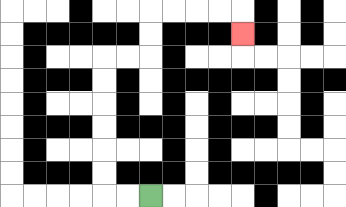{'start': '[6, 8]', 'end': '[10, 1]', 'path_directions': 'L,L,U,U,U,U,U,U,R,R,U,U,R,R,R,R,D', 'path_coordinates': '[[6, 8], [5, 8], [4, 8], [4, 7], [4, 6], [4, 5], [4, 4], [4, 3], [4, 2], [5, 2], [6, 2], [6, 1], [6, 0], [7, 0], [8, 0], [9, 0], [10, 0], [10, 1]]'}